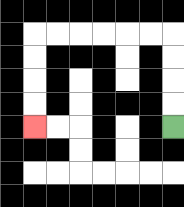{'start': '[7, 5]', 'end': '[1, 5]', 'path_directions': 'U,U,U,U,L,L,L,L,L,L,D,D,D,D', 'path_coordinates': '[[7, 5], [7, 4], [7, 3], [7, 2], [7, 1], [6, 1], [5, 1], [4, 1], [3, 1], [2, 1], [1, 1], [1, 2], [1, 3], [1, 4], [1, 5]]'}